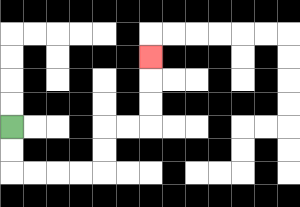{'start': '[0, 5]', 'end': '[6, 2]', 'path_directions': 'D,D,R,R,R,R,U,U,R,R,U,U,U', 'path_coordinates': '[[0, 5], [0, 6], [0, 7], [1, 7], [2, 7], [3, 7], [4, 7], [4, 6], [4, 5], [5, 5], [6, 5], [6, 4], [6, 3], [6, 2]]'}